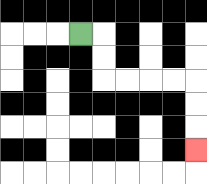{'start': '[3, 1]', 'end': '[8, 6]', 'path_directions': 'R,D,D,R,R,R,R,D,D,D', 'path_coordinates': '[[3, 1], [4, 1], [4, 2], [4, 3], [5, 3], [6, 3], [7, 3], [8, 3], [8, 4], [8, 5], [8, 6]]'}